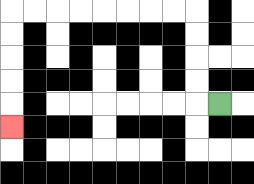{'start': '[9, 4]', 'end': '[0, 5]', 'path_directions': 'L,U,U,U,U,L,L,L,L,L,L,L,L,D,D,D,D,D', 'path_coordinates': '[[9, 4], [8, 4], [8, 3], [8, 2], [8, 1], [8, 0], [7, 0], [6, 0], [5, 0], [4, 0], [3, 0], [2, 0], [1, 0], [0, 0], [0, 1], [0, 2], [0, 3], [0, 4], [0, 5]]'}